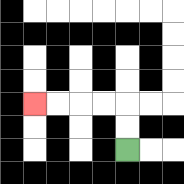{'start': '[5, 6]', 'end': '[1, 4]', 'path_directions': 'U,U,L,L,L,L', 'path_coordinates': '[[5, 6], [5, 5], [5, 4], [4, 4], [3, 4], [2, 4], [1, 4]]'}